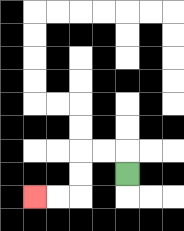{'start': '[5, 7]', 'end': '[1, 8]', 'path_directions': 'U,L,L,D,D,L,L', 'path_coordinates': '[[5, 7], [5, 6], [4, 6], [3, 6], [3, 7], [3, 8], [2, 8], [1, 8]]'}